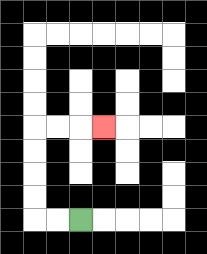{'start': '[3, 9]', 'end': '[4, 5]', 'path_directions': 'L,L,U,U,U,U,R,R,R', 'path_coordinates': '[[3, 9], [2, 9], [1, 9], [1, 8], [1, 7], [1, 6], [1, 5], [2, 5], [3, 5], [4, 5]]'}